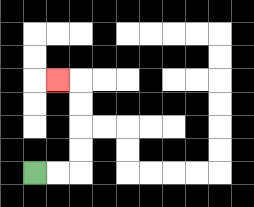{'start': '[1, 7]', 'end': '[2, 3]', 'path_directions': 'R,R,U,U,U,U,L', 'path_coordinates': '[[1, 7], [2, 7], [3, 7], [3, 6], [3, 5], [3, 4], [3, 3], [2, 3]]'}